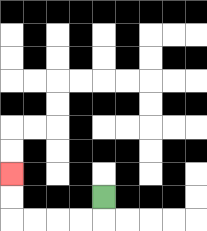{'start': '[4, 8]', 'end': '[0, 7]', 'path_directions': 'D,L,L,L,L,U,U', 'path_coordinates': '[[4, 8], [4, 9], [3, 9], [2, 9], [1, 9], [0, 9], [0, 8], [0, 7]]'}